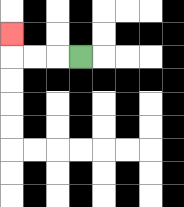{'start': '[3, 2]', 'end': '[0, 1]', 'path_directions': 'L,L,L,U', 'path_coordinates': '[[3, 2], [2, 2], [1, 2], [0, 2], [0, 1]]'}